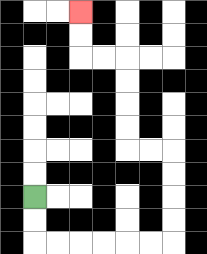{'start': '[1, 8]', 'end': '[3, 0]', 'path_directions': 'D,D,R,R,R,R,R,R,U,U,U,U,L,L,U,U,U,U,L,L,U,U', 'path_coordinates': '[[1, 8], [1, 9], [1, 10], [2, 10], [3, 10], [4, 10], [5, 10], [6, 10], [7, 10], [7, 9], [7, 8], [7, 7], [7, 6], [6, 6], [5, 6], [5, 5], [5, 4], [5, 3], [5, 2], [4, 2], [3, 2], [3, 1], [3, 0]]'}